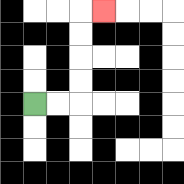{'start': '[1, 4]', 'end': '[4, 0]', 'path_directions': 'R,R,U,U,U,U,R', 'path_coordinates': '[[1, 4], [2, 4], [3, 4], [3, 3], [3, 2], [3, 1], [3, 0], [4, 0]]'}